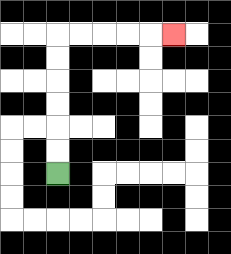{'start': '[2, 7]', 'end': '[7, 1]', 'path_directions': 'U,U,U,U,U,U,R,R,R,R,R', 'path_coordinates': '[[2, 7], [2, 6], [2, 5], [2, 4], [2, 3], [2, 2], [2, 1], [3, 1], [4, 1], [5, 1], [6, 1], [7, 1]]'}